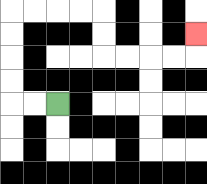{'start': '[2, 4]', 'end': '[8, 1]', 'path_directions': 'L,L,U,U,U,U,R,R,R,R,D,D,R,R,R,R,U', 'path_coordinates': '[[2, 4], [1, 4], [0, 4], [0, 3], [0, 2], [0, 1], [0, 0], [1, 0], [2, 0], [3, 0], [4, 0], [4, 1], [4, 2], [5, 2], [6, 2], [7, 2], [8, 2], [8, 1]]'}